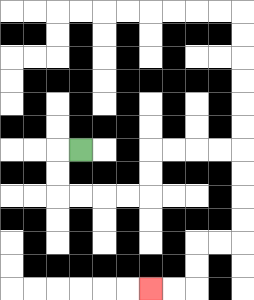{'start': '[3, 6]', 'end': '[6, 12]', 'path_directions': 'L,D,D,R,R,R,R,U,U,R,R,R,R,D,D,D,D,L,L,D,D,L,L', 'path_coordinates': '[[3, 6], [2, 6], [2, 7], [2, 8], [3, 8], [4, 8], [5, 8], [6, 8], [6, 7], [6, 6], [7, 6], [8, 6], [9, 6], [10, 6], [10, 7], [10, 8], [10, 9], [10, 10], [9, 10], [8, 10], [8, 11], [8, 12], [7, 12], [6, 12]]'}